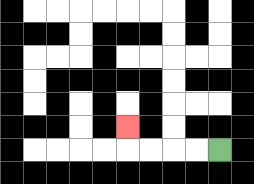{'start': '[9, 6]', 'end': '[5, 5]', 'path_directions': 'L,L,L,L,U', 'path_coordinates': '[[9, 6], [8, 6], [7, 6], [6, 6], [5, 6], [5, 5]]'}